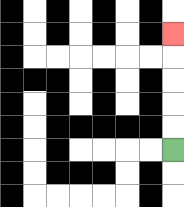{'start': '[7, 6]', 'end': '[7, 1]', 'path_directions': 'U,U,U,U,U', 'path_coordinates': '[[7, 6], [7, 5], [7, 4], [7, 3], [7, 2], [7, 1]]'}